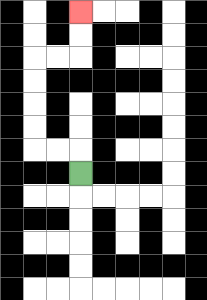{'start': '[3, 7]', 'end': '[3, 0]', 'path_directions': 'U,L,L,U,U,U,U,R,R,U,U', 'path_coordinates': '[[3, 7], [3, 6], [2, 6], [1, 6], [1, 5], [1, 4], [1, 3], [1, 2], [2, 2], [3, 2], [3, 1], [3, 0]]'}